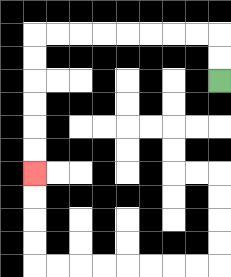{'start': '[9, 3]', 'end': '[1, 7]', 'path_directions': 'U,U,L,L,L,L,L,L,L,L,D,D,D,D,D,D', 'path_coordinates': '[[9, 3], [9, 2], [9, 1], [8, 1], [7, 1], [6, 1], [5, 1], [4, 1], [3, 1], [2, 1], [1, 1], [1, 2], [1, 3], [1, 4], [1, 5], [1, 6], [1, 7]]'}